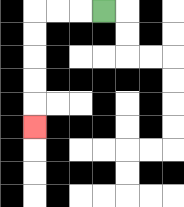{'start': '[4, 0]', 'end': '[1, 5]', 'path_directions': 'L,L,L,D,D,D,D,D', 'path_coordinates': '[[4, 0], [3, 0], [2, 0], [1, 0], [1, 1], [1, 2], [1, 3], [1, 4], [1, 5]]'}